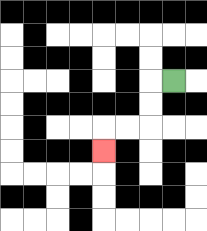{'start': '[7, 3]', 'end': '[4, 6]', 'path_directions': 'L,D,D,L,L,D', 'path_coordinates': '[[7, 3], [6, 3], [6, 4], [6, 5], [5, 5], [4, 5], [4, 6]]'}